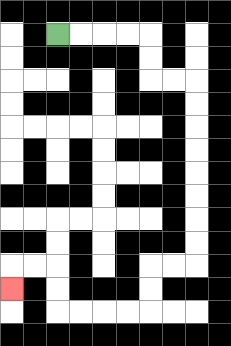{'start': '[2, 1]', 'end': '[0, 12]', 'path_directions': 'R,R,R,R,D,D,R,R,D,D,D,D,D,D,D,D,L,L,D,D,L,L,L,L,U,U,L,L,D', 'path_coordinates': '[[2, 1], [3, 1], [4, 1], [5, 1], [6, 1], [6, 2], [6, 3], [7, 3], [8, 3], [8, 4], [8, 5], [8, 6], [8, 7], [8, 8], [8, 9], [8, 10], [8, 11], [7, 11], [6, 11], [6, 12], [6, 13], [5, 13], [4, 13], [3, 13], [2, 13], [2, 12], [2, 11], [1, 11], [0, 11], [0, 12]]'}